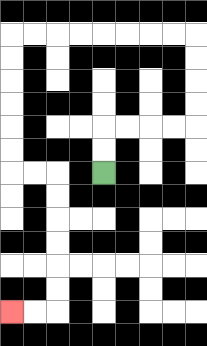{'start': '[4, 7]', 'end': '[0, 13]', 'path_directions': 'U,U,R,R,R,R,U,U,U,U,L,L,L,L,L,L,L,L,D,D,D,D,D,D,R,R,D,D,D,D,D,D,L,L', 'path_coordinates': '[[4, 7], [4, 6], [4, 5], [5, 5], [6, 5], [7, 5], [8, 5], [8, 4], [8, 3], [8, 2], [8, 1], [7, 1], [6, 1], [5, 1], [4, 1], [3, 1], [2, 1], [1, 1], [0, 1], [0, 2], [0, 3], [0, 4], [0, 5], [0, 6], [0, 7], [1, 7], [2, 7], [2, 8], [2, 9], [2, 10], [2, 11], [2, 12], [2, 13], [1, 13], [0, 13]]'}